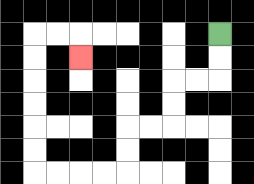{'start': '[9, 1]', 'end': '[3, 2]', 'path_directions': 'D,D,L,L,D,D,L,L,D,D,L,L,L,L,U,U,U,U,U,U,R,R,D', 'path_coordinates': '[[9, 1], [9, 2], [9, 3], [8, 3], [7, 3], [7, 4], [7, 5], [6, 5], [5, 5], [5, 6], [5, 7], [4, 7], [3, 7], [2, 7], [1, 7], [1, 6], [1, 5], [1, 4], [1, 3], [1, 2], [1, 1], [2, 1], [3, 1], [3, 2]]'}